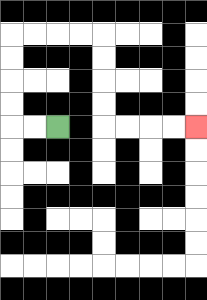{'start': '[2, 5]', 'end': '[8, 5]', 'path_directions': 'L,L,U,U,U,U,R,R,R,R,D,D,D,D,R,R,R,R', 'path_coordinates': '[[2, 5], [1, 5], [0, 5], [0, 4], [0, 3], [0, 2], [0, 1], [1, 1], [2, 1], [3, 1], [4, 1], [4, 2], [4, 3], [4, 4], [4, 5], [5, 5], [6, 5], [7, 5], [8, 5]]'}